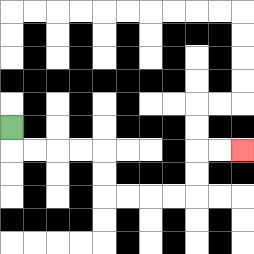{'start': '[0, 5]', 'end': '[10, 6]', 'path_directions': 'D,R,R,R,R,D,D,R,R,R,R,U,U,R,R', 'path_coordinates': '[[0, 5], [0, 6], [1, 6], [2, 6], [3, 6], [4, 6], [4, 7], [4, 8], [5, 8], [6, 8], [7, 8], [8, 8], [8, 7], [8, 6], [9, 6], [10, 6]]'}